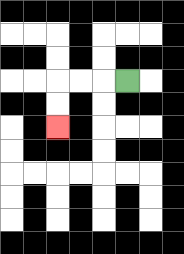{'start': '[5, 3]', 'end': '[2, 5]', 'path_directions': 'L,L,L,D,D', 'path_coordinates': '[[5, 3], [4, 3], [3, 3], [2, 3], [2, 4], [2, 5]]'}